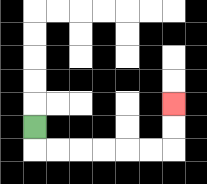{'start': '[1, 5]', 'end': '[7, 4]', 'path_directions': 'D,R,R,R,R,R,R,U,U', 'path_coordinates': '[[1, 5], [1, 6], [2, 6], [3, 6], [4, 6], [5, 6], [6, 6], [7, 6], [7, 5], [7, 4]]'}